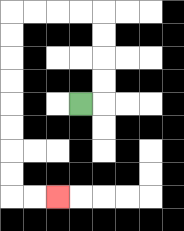{'start': '[3, 4]', 'end': '[2, 8]', 'path_directions': 'R,U,U,U,U,L,L,L,L,D,D,D,D,D,D,D,D,R,R', 'path_coordinates': '[[3, 4], [4, 4], [4, 3], [4, 2], [4, 1], [4, 0], [3, 0], [2, 0], [1, 0], [0, 0], [0, 1], [0, 2], [0, 3], [0, 4], [0, 5], [0, 6], [0, 7], [0, 8], [1, 8], [2, 8]]'}